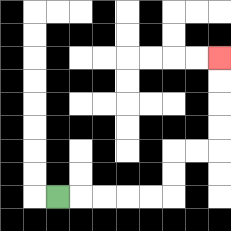{'start': '[2, 8]', 'end': '[9, 2]', 'path_directions': 'R,R,R,R,R,U,U,R,R,U,U,U,U', 'path_coordinates': '[[2, 8], [3, 8], [4, 8], [5, 8], [6, 8], [7, 8], [7, 7], [7, 6], [8, 6], [9, 6], [9, 5], [9, 4], [9, 3], [9, 2]]'}